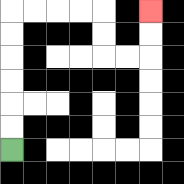{'start': '[0, 6]', 'end': '[6, 0]', 'path_directions': 'U,U,U,U,U,U,R,R,R,R,D,D,R,R,U,U', 'path_coordinates': '[[0, 6], [0, 5], [0, 4], [0, 3], [0, 2], [0, 1], [0, 0], [1, 0], [2, 0], [3, 0], [4, 0], [4, 1], [4, 2], [5, 2], [6, 2], [6, 1], [6, 0]]'}